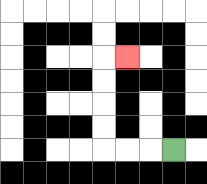{'start': '[7, 6]', 'end': '[5, 2]', 'path_directions': 'L,L,L,U,U,U,U,R', 'path_coordinates': '[[7, 6], [6, 6], [5, 6], [4, 6], [4, 5], [4, 4], [4, 3], [4, 2], [5, 2]]'}